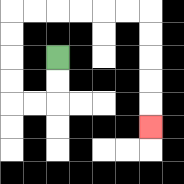{'start': '[2, 2]', 'end': '[6, 5]', 'path_directions': 'D,D,L,L,U,U,U,U,R,R,R,R,R,R,D,D,D,D,D', 'path_coordinates': '[[2, 2], [2, 3], [2, 4], [1, 4], [0, 4], [0, 3], [0, 2], [0, 1], [0, 0], [1, 0], [2, 0], [3, 0], [4, 0], [5, 0], [6, 0], [6, 1], [6, 2], [6, 3], [6, 4], [6, 5]]'}